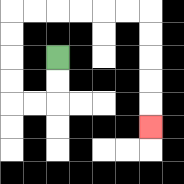{'start': '[2, 2]', 'end': '[6, 5]', 'path_directions': 'D,D,L,L,U,U,U,U,R,R,R,R,R,R,D,D,D,D,D', 'path_coordinates': '[[2, 2], [2, 3], [2, 4], [1, 4], [0, 4], [0, 3], [0, 2], [0, 1], [0, 0], [1, 0], [2, 0], [3, 0], [4, 0], [5, 0], [6, 0], [6, 1], [6, 2], [6, 3], [6, 4], [6, 5]]'}